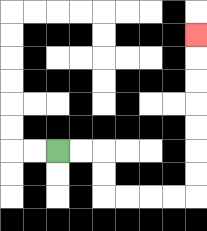{'start': '[2, 6]', 'end': '[8, 1]', 'path_directions': 'R,R,D,D,R,R,R,R,U,U,U,U,U,U,U', 'path_coordinates': '[[2, 6], [3, 6], [4, 6], [4, 7], [4, 8], [5, 8], [6, 8], [7, 8], [8, 8], [8, 7], [8, 6], [8, 5], [8, 4], [8, 3], [8, 2], [8, 1]]'}